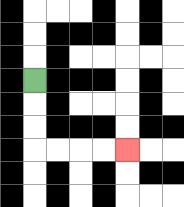{'start': '[1, 3]', 'end': '[5, 6]', 'path_directions': 'D,D,D,R,R,R,R', 'path_coordinates': '[[1, 3], [1, 4], [1, 5], [1, 6], [2, 6], [3, 6], [4, 6], [5, 6]]'}